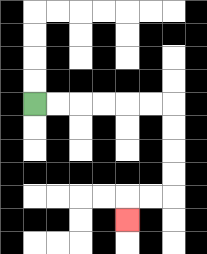{'start': '[1, 4]', 'end': '[5, 9]', 'path_directions': 'R,R,R,R,R,R,D,D,D,D,L,L,D', 'path_coordinates': '[[1, 4], [2, 4], [3, 4], [4, 4], [5, 4], [6, 4], [7, 4], [7, 5], [7, 6], [7, 7], [7, 8], [6, 8], [5, 8], [5, 9]]'}